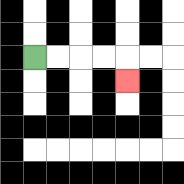{'start': '[1, 2]', 'end': '[5, 3]', 'path_directions': 'R,R,R,R,D', 'path_coordinates': '[[1, 2], [2, 2], [3, 2], [4, 2], [5, 2], [5, 3]]'}